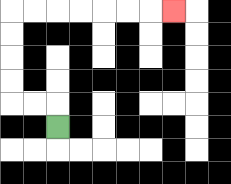{'start': '[2, 5]', 'end': '[7, 0]', 'path_directions': 'U,L,L,U,U,U,U,R,R,R,R,R,R,R', 'path_coordinates': '[[2, 5], [2, 4], [1, 4], [0, 4], [0, 3], [0, 2], [0, 1], [0, 0], [1, 0], [2, 0], [3, 0], [4, 0], [5, 0], [6, 0], [7, 0]]'}